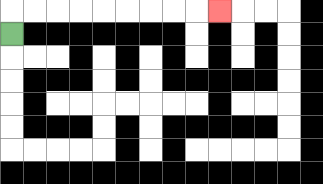{'start': '[0, 1]', 'end': '[9, 0]', 'path_directions': 'U,R,R,R,R,R,R,R,R,R', 'path_coordinates': '[[0, 1], [0, 0], [1, 0], [2, 0], [3, 0], [4, 0], [5, 0], [6, 0], [7, 0], [8, 0], [9, 0]]'}